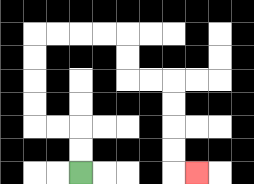{'start': '[3, 7]', 'end': '[8, 7]', 'path_directions': 'U,U,L,L,U,U,U,U,R,R,R,R,D,D,R,R,D,D,D,D,R', 'path_coordinates': '[[3, 7], [3, 6], [3, 5], [2, 5], [1, 5], [1, 4], [1, 3], [1, 2], [1, 1], [2, 1], [3, 1], [4, 1], [5, 1], [5, 2], [5, 3], [6, 3], [7, 3], [7, 4], [7, 5], [7, 6], [7, 7], [8, 7]]'}